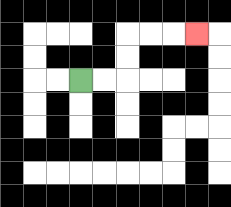{'start': '[3, 3]', 'end': '[8, 1]', 'path_directions': 'R,R,U,U,R,R,R', 'path_coordinates': '[[3, 3], [4, 3], [5, 3], [5, 2], [5, 1], [6, 1], [7, 1], [8, 1]]'}